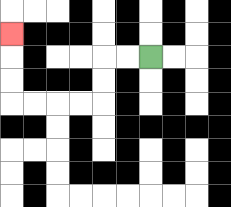{'start': '[6, 2]', 'end': '[0, 1]', 'path_directions': 'L,L,D,D,L,L,L,L,U,U,U', 'path_coordinates': '[[6, 2], [5, 2], [4, 2], [4, 3], [4, 4], [3, 4], [2, 4], [1, 4], [0, 4], [0, 3], [0, 2], [0, 1]]'}